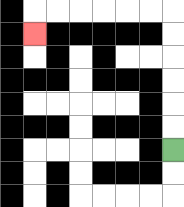{'start': '[7, 6]', 'end': '[1, 1]', 'path_directions': 'U,U,U,U,U,U,L,L,L,L,L,L,D', 'path_coordinates': '[[7, 6], [7, 5], [7, 4], [7, 3], [7, 2], [7, 1], [7, 0], [6, 0], [5, 0], [4, 0], [3, 0], [2, 0], [1, 0], [1, 1]]'}